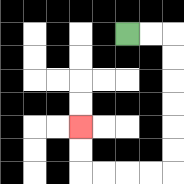{'start': '[5, 1]', 'end': '[3, 5]', 'path_directions': 'R,R,D,D,D,D,D,D,L,L,L,L,U,U', 'path_coordinates': '[[5, 1], [6, 1], [7, 1], [7, 2], [7, 3], [7, 4], [7, 5], [7, 6], [7, 7], [6, 7], [5, 7], [4, 7], [3, 7], [3, 6], [3, 5]]'}